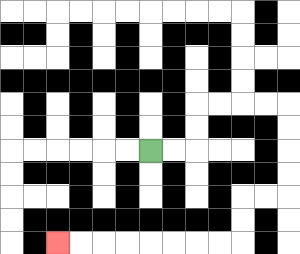{'start': '[6, 6]', 'end': '[2, 10]', 'path_directions': 'R,R,U,U,R,R,R,R,D,D,D,D,L,L,D,D,L,L,L,L,L,L,L,L', 'path_coordinates': '[[6, 6], [7, 6], [8, 6], [8, 5], [8, 4], [9, 4], [10, 4], [11, 4], [12, 4], [12, 5], [12, 6], [12, 7], [12, 8], [11, 8], [10, 8], [10, 9], [10, 10], [9, 10], [8, 10], [7, 10], [6, 10], [5, 10], [4, 10], [3, 10], [2, 10]]'}